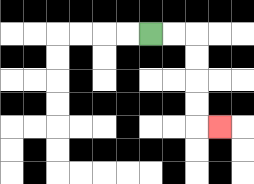{'start': '[6, 1]', 'end': '[9, 5]', 'path_directions': 'R,R,D,D,D,D,R', 'path_coordinates': '[[6, 1], [7, 1], [8, 1], [8, 2], [8, 3], [8, 4], [8, 5], [9, 5]]'}